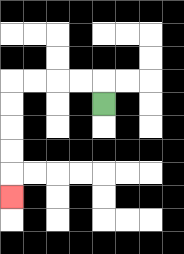{'start': '[4, 4]', 'end': '[0, 8]', 'path_directions': 'U,L,L,L,L,D,D,D,D,D', 'path_coordinates': '[[4, 4], [4, 3], [3, 3], [2, 3], [1, 3], [0, 3], [0, 4], [0, 5], [0, 6], [0, 7], [0, 8]]'}